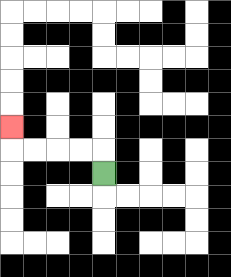{'start': '[4, 7]', 'end': '[0, 5]', 'path_directions': 'U,L,L,L,L,U', 'path_coordinates': '[[4, 7], [4, 6], [3, 6], [2, 6], [1, 6], [0, 6], [0, 5]]'}